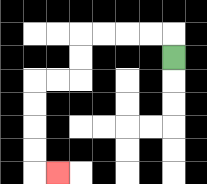{'start': '[7, 2]', 'end': '[2, 7]', 'path_directions': 'U,L,L,L,L,D,D,L,L,D,D,D,D,R', 'path_coordinates': '[[7, 2], [7, 1], [6, 1], [5, 1], [4, 1], [3, 1], [3, 2], [3, 3], [2, 3], [1, 3], [1, 4], [1, 5], [1, 6], [1, 7], [2, 7]]'}